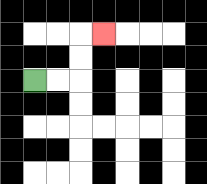{'start': '[1, 3]', 'end': '[4, 1]', 'path_directions': 'R,R,U,U,R', 'path_coordinates': '[[1, 3], [2, 3], [3, 3], [3, 2], [3, 1], [4, 1]]'}